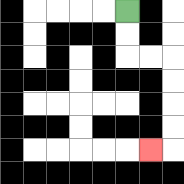{'start': '[5, 0]', 'end': '[6, 6]', 'path_directions': 'D,D,R,R,D,D,D,D,L', 'path_coordinates': '[[5, 0], [5, 1], [5, 2], [6, 2], [7, 2], [7, 3], [7, 4], [7, 5], [7, 6], [6, 6]]'}